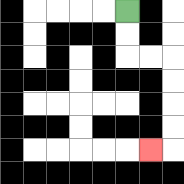{'start': '[5, 0]', 'end': '[6, 6]', 'path_directions': 'D,D,R,R,D,D,D,D,L', 'path_coordinates': '[[5, 0], [5, 1], [5, 2], [6, 2], [7, 2], [7, 3], [7, 4], [7, 5], [7, 6], [6, 6]]'}